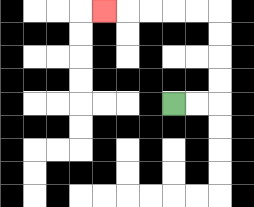{'start': '[7, 4]', 'end': '[4, 0]', 'path_directions': 'R,R,U,U,U,U,L,L,L,L,L', 'path_coordinates': '[[7, 4], [8, 4], [9, 4], [9, 3], [9, 2], [9, 1], [9, 0], [8, 0], [7, 0], [6, 0], [5, 0], [4, 0]]'}